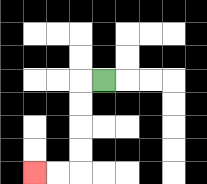{'start': '[4, 3]', 'end': '[1, 7]', 'path_directions': 'L,D,D,D,D,L,L', 'path_coordinates': '[[4, 3], [3, 3], [3, 4], [3, 5], [3, 6], [3, 7], [2, 7], [1, 7]]'}